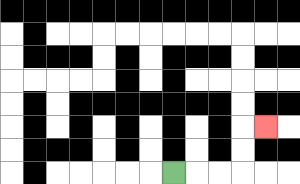{'start': '[7, 7]', 'end': '[11, 5]', 'path_directions': 'R,R,R,U,U,R', 'path_coordinates': '[[7, 7], [8, 7], [9, 7], [10, 7], [10, 6], [10, 5], [11, 5]]'}